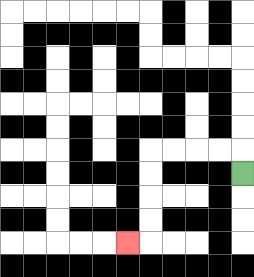{'start': '[10, 7]', 'end': '[5, 10]', 'path_directions': 'U,L,L,L,L,D,D,D,D,L', 'path_coordinates': '[[10, 7], [10, 6], [9, 6], [8, 6], [7, 6], [6, 6], [6, 7], [6, 8], [6, 9], [6, 10], [5, 10]]'}